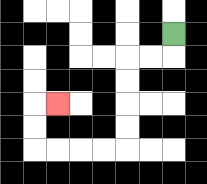{'start': '[7, 1]', 'end': '[2, 4]', 'path_directions': 'D,L,L,D,D,D,D,L,L,L,L,U,U,R', 'path_coordinates': '[[7, 1], [7, 2], [6, 2], [5, 2], [5, 3], [5, 4], [5, 5], [5, 6], [4, 6], [3, 6], [2, 6], [1, 6], [1, 5], [1, 4], [2, 4]]'}